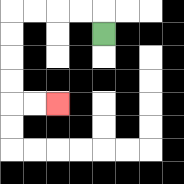{'start': '[4, 1]', 'end': '[2, 4]', 'path_directions': 'U,L,L,L,L,D,D,D,D,R,R', 'path_coordinates': '[[4, 1], [4, 0], [3, 0], [2, 0], [1, 0], [0, 0], [0, 1], [0, 2], [0, 3], [0, 4], [1, 4], [2, 4]]'}